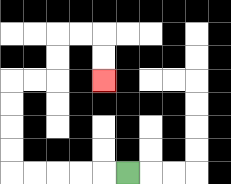{'start': '[5, 7]', 'end': '[4, 3]', 'path_directions': 'L,L,L,L,L,U,U,U,U,R,R,U,U,R,R,D,D', 'path_coordinates': '[[5, 7], [4, 7], [3, 7], [2, 7], [1, 7], [0, 7], [0, 6], [0, 5], [0, 4], [0, 3], [1, 3], [2, 3], [2, 2], [2, 1], [3, 1], [4, 1], [4, 2], [4, 3]]'}